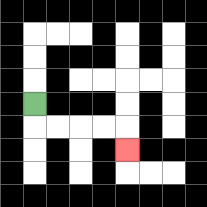{'start': '[1, 4]', 'end': '[5, 6]', 'path_directions': 'D,R,R,R,R,D', 'path_coordinates': '[[1, 4], [1, 5], [2, 5], [3, 5], [4, 5], [5, 5], [5, 6]]'}